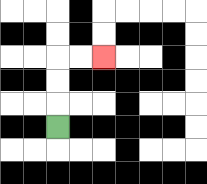{'start': '[2, 5]', 'end': '[4, 2]', 'path_directions': 'U,U,U,R,R', 'path_coordinates': '[[2, 5], [2, 4], [2, 3], [2, 2], [3, 2], [4, 2]]'}